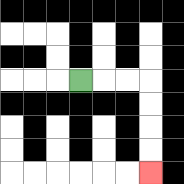{'start': '[3, 3]', 'end': '[6, 7]', 'path_directions': 'R,R,R,D,D,D,D', 'path_coordinates': '[[3, 3], [4, 3], [5, 3], [6, 3], [6, 4], [6, 5], [6, 6], [6, 7]]'}